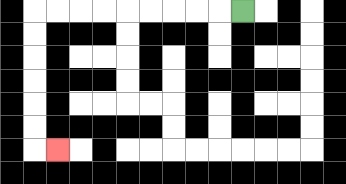{'start': '[10, 0]', 'end': '[2, 6]', 'path_directions': 'L,L,L,L,L,L,L,L,L,D,D,D,D,D,D,R', 'path_coordinates': '[[10, 0], [9, 0], [8, 0], [7, 0], [6, 0], [5, 0], [4, 0], [3, 0], [2, 0], [1, 0], [1, 1], [1, 2], [1, 3], [1, 4], [1, 5], [1, 6], [2, 6]]'}